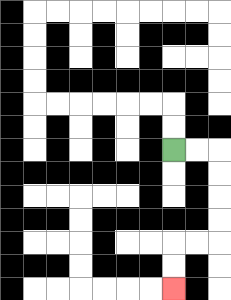{'start': '[7, 6]', 'end': '[7, 12]', 'path_directions': 'R,R,D,D,D,D,L,L,D,D', 'path_coordinates': '[[7, 6], [8, 6], [9, 6], [9, 7], [9, 8], [9, 9], [9, 10], [8, 10], [7, 10], [7, 11], [7, 12]]'}